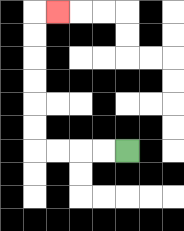{'start': '[5, 6]', 'end': '[2, 0]', 'path_directions': 'L,L,L,L,U,U,U,U,U,U,R', 'path_coordinates': '[[5, 6], [4, 6], [3, 6], [2, 6], [1, 6], [1, 5], [1, 4], [1, 3], [1, 2], [1, 1], [1, 0], [2, 0]]'}